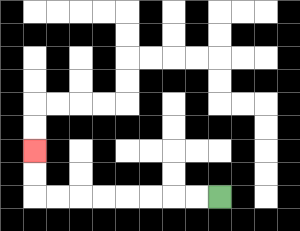{'start': '[9, 8]', 'end': '[1, 6]', 'path_directions': 'L,L,L,L,L,L,L,L,U,U', 'path_coordinates': '[[9, 8], [8, 8], [7, 8], [6, 8], [5, 8], [4, 8], [3, 8], [2, 8], [1, 8], [1, 7], [1, 6]]'}